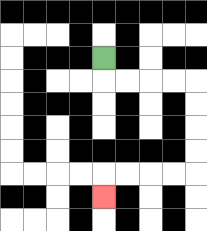{'start': '[4, 2]', 'end': '[4, 8]', 'path_directions': 'D,R,R,R,R,D,D,D,D,L,L,L,L,D', 'path_coordinates': '[[4, 2], [4, 3], [5, 3], [6, 3], [7, 3], [8, 3], [8, 4], [8, 5], [8, 6], [8, 7], [7, 7], [6, 7], [5, 7], [4, 7], [4, 8]]'}